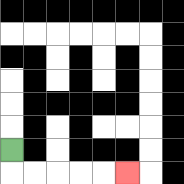{'start': '[0, 6]', 'end': '[5, 7]', 'path_directions': 'D,R,R,R,R,R', 'path_coordinates': '[[0, 6], [0, 7], [1, 7], [2, 7], [3, 7], [4, 7], [5, 7]]'}